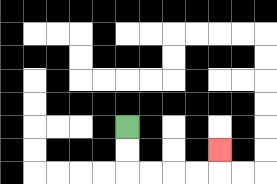{'start': '[5, 5]', 'end': '[9, 6]', 'path_directions': 'D,D,R,R,R,R,U', 'path_coordinates': '[[5, 5], [5, 6], [5, 7], [6, 7], [7, 7], [8, 7], [9, 7], [9, 6]]'}